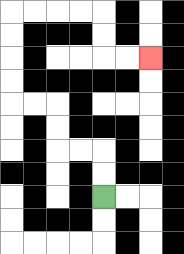{'start': '[4, 8]', 'end': '[6, 2]', 'path_directions': 'U,U,L,L,U,U,L,L,U,U,U,U,R,R,R,R,D,D,R,R', 'path_coordinates': '[[4, 8], [4, 7], [4, 6], [3, 6], [2, 6], [2, 5], [2, 4], [1, 4], [0, 4], [0, 3], [0, 2], [0, 1], [0, 0], [1, 0], [2, 0], [3, 0], [4, 0], [4, 1], [4, 2], [5, 2], [6, 2]]'}